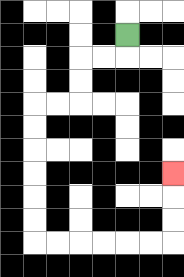{'start': '[5, 1]', 'end': '[7, 7]', 'path_directions': 'D,L,L,D,D,L,L,D,D,D,D,D,D,R,R,R,R,R,R,U,U,U', 'path_coordinates': '[[5, 1], [5, 2], [4, 2], [3, 2], [3, 3], [3, 4], [2, 4], [1, 4], [1, 5], [1, 6], [1, 7], [1, 8], [1, 9], [1, 10], [2, 10], [3, 10], [4, 10], [5, 10], [6, 10], [7, 10], [7, 9], [7, 8], [7, 7]]'}